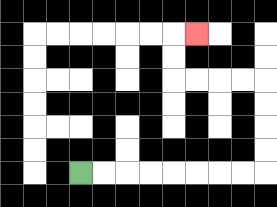{'start': '[3, 7]', 'end': '[8, 1]', 'path_directions': 'R,R,R,R,R,R,R,R,U,U,U,U,L,L,L,L,U,U,R', 'path_coordinates': '[[3, 7], [4, 7], [5, 7], [6, 7], [7, 7], [8, 7], [9, 7], [10, 7], [11, 7], [11, 6], [11, 5], [11, 4], [11, 3], [10, 3], [9, 3], [8, 3], [7, 3], [7, 2], [7, 1], [8, 1]]'}